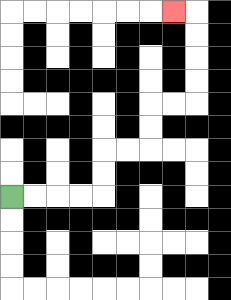{'start': '[0, 8]', 'end': '[7, 0]', 'path_directions': 'R,R,R,R,U,U,R,R,U,U,R,R,U,U,U,U,L', 'path_coordinates': '[[0, 8], [1, 8], [2, 8], [3, 8], [4, 8], [4, 7], [4, 6], [5, 6], [6, 6], [6, 5], [6, 4], [7, 4], [8, 4], [8, 3], [8, 2], [8, 1], [8, 0], [7, 0]]'}